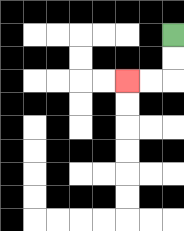{'start': '[7, 1]', 'end': '[5, 3]', 'path_directions': 'D,D,L,L', 'path_coordinates': '[[7, 1], [7, 2], [7, 3], [6, 3], [5, 3]]'}